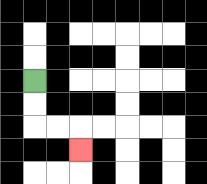{'start': '[1, 3]', 'end': '[3, 6]', 'path_directions': 'D,D,R,R,D', 'path_coordinates': '[[1, 3], [1, 4], [1, 5], [2, 5], [3, 5], [3, 6]]'}